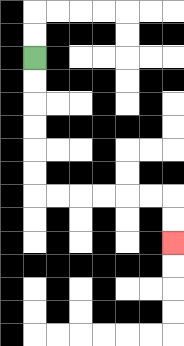{'start': '[1, 2]', 'end': '[7, 10]', 'path_directions': 'D,D,D,D,D,D,R,R,R,R,R,R,D,D', 'path_coordinates': '[[1, 2], [1, 3], [1, 4], [1, 5], [1, 6], [1, 7], [1, 8], [2, 8], [3, 8], [4, 8], [5, 8], [6, 8], [7, 8], [7, 9], [7, 10]]'}